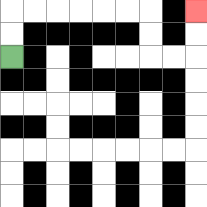{'start': '[0, 2]', 'end': '[8, 0]', 'path_directions': 'U,U,R,R,R,R,R,R,D,D,R,R,U,U', 'path_coordinates': '[[0, 2], [0, 1], [0, 0], [1, 0], [2, 0], [3, 0], [4, 0], [5, 0], [6, 0], [6, 1], [6, 2], [7, 2], [8, 2], [8, 1], [8, 0]]'}